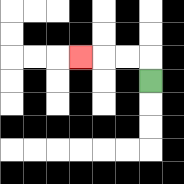{'start': '[6, 3]', 'end': '[3, 2]', 'path_directions': 'U,L,L,L', 'path_coordinates': '[[6, 3], [6, 2], [5, 2], [4, 2], [3, 2]]'}